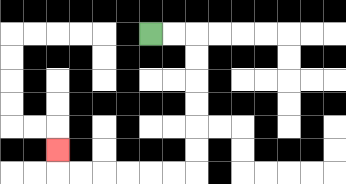{'start': '[6, 1]', 'end': '[2, 6]', 'path_directions': 'R,R,D,D,D,D,D,D,L,L,L,L,L,L,U', 'path_coordinates': '[[6, 1], [7, 1], [8, 1], [8, 2], [8, 3], [8, 4], [8, 5], [8, 6], [8, 7], [7, 7], [6, 7], [5, 7], [4, 7], [3, 7], [2, 7], [2, 6]]'}